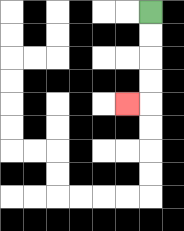{'start': '[6, 0]', 'end': '[5, 4]', 'path_directions': 'D,D,D,D,L', 'path_coordinates': '[[6, 0], [6, 1], [6, 2], [6, 3], [6, 4], [5, 4]]'}